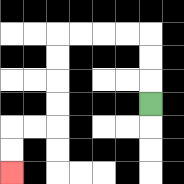{'start': '[6, 4]', 'end': '[0, 7]', 'path_directions': 'U,U,U,L,L,L,L,D,D,D,D,L,L,D,D', 'path_coordinates': '[[6, 4], [6, 3], [6, 2], [6, 1], [5, 1], [4, 1], [3, 1], [2, 1], [2, 2], [2, 3], [2, 4], [2, 5], [1, 5], [0, 5], [0, 6], [0, 7]]'}